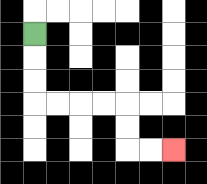{'start': '[1, 1]', 'end': '[7, 6]', 'path_directions': 'D,D,D,R,R,R,R,D,D,R,R', 'path_coordinates': '[[1, 1], [1, 2], [1, 3], [1, 4], [2, 4], [3, 4], [4, 4], [5, 4], [5, 5], [5, 6], [6, 6], [7, 6]]'}